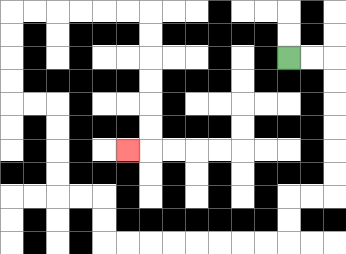{'start': '[12, 2]', 'end': '[5, 6]', 'path_directions': 'R,R,D,D,D,D,D,D,L,L,D,D,L,L,L,L,L,L,L,L,U,U,L,L,U,U,U,U,L,L,U,U,U,U,R,R,R,R,R,R,D,D,D,D,D,D,L', 'path_coordinates': '[[12, 2], [13, 2], [14, 2], [14, 3], [14, 4], [14, 5], [14, 6], [14, 7], [14, 8], [13, 8], [12, 8], [12, 9], [12, 10], [11, 10], [10, 10], [9, 10], [8, 10], [7, 10], [6, 10], [5, 10], [4, 10], [4, 9], [4, 8], [3, 8], [2, 8], [2, 7], [2, 6], [2, 5], [2, 4], [1, 4], [0, 4], [0, 3], [0, 2], [0, 1], [0, 0], [1, 0], [2, 0], [3, 0], [4, 0], [5, 0], [6, 0], [6, 1], [6, 2], [6, 3], [6, 4], [6, 5], [6, 6], [5, 6]]'}